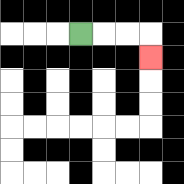{'start': '[3, 1]', 'end': '[6, 2]', 'path_directions': 'R,R,R,D', 'path_coordinates': '[[3, 1], [4, 1], [5, 1], [6, 1], [6, 2]]'}